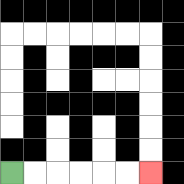{'start': '[0, 7]', 'end': '[6, 7]', 'path_directions': 'R,R,R,R,R,R', 'path_coordinates': '[[0, 7], [1, 7], [2, 7], [3, 7], [4, 7], [5, 7], [6, 7]]'}